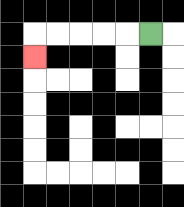{'start': '[6, 1]', 'end': '[1, 2]', 'path_directions': 'L,L,L,L,L,D', 'path_coordinates': '[[6, 1], [5, 1], [4, 1], [3, 1], [2, 1], [1, 1], [1, 2]]'}